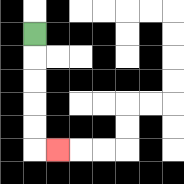{'start': '[1, 1]', 'end': '[2, 6]', 'path_directions': 'D,D,D,D,D,R', 'path_coordinates': '[[1, 1], [1, 2], [1, 3], [1, 4], [1, 5], [1, 6], [2, 6]]'}